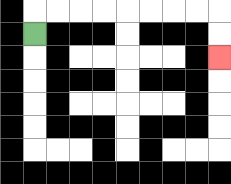{'start': '[1, 1]', 'end': '[9, 2]', 'path_directions': 'U,R,R,R,R,R,R,R,R,D,D', 'path_coordinates': '[[1, 1], [1, 0], [2, 0], [3, 0], [4, 0], [5, 0], [6, 0], [7, 0], [8, 0], [9, 0], [9, 1], [9, 2]]'}